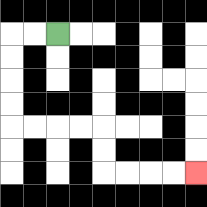{'start': '[2, 1]', 'end': '[8, 7]', 'path_directions': 'L,L,D,D,D,D,R,R,R,R,D,D,R,R,R,R', 'path_coordinates': '[[2, 1], [1, 1], [0, 1], [0, 2], [0, 3], [0, 4], [0, 5], [1, 5], [2, 5], [3, 5], [4, 5], [4, 6], [4, 7], [5, 7], [6, 7], [7, 7], [8, 7]]'}